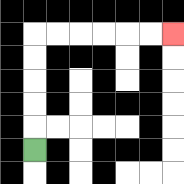{'start': '[1, 6]', 'end': '[7, 1]', 'path_directions': 'U,U,U,U,U,R,R,R,R,R,R', 'path_coordinates': '[[1, 6], [1, 5], [1, 4], [1, 3], [1, 2], [1, 1], [2, 1], [3, 1], [4, 1], [5, 1], [6, 1], [7, 1]]'}